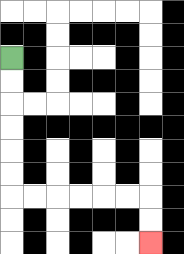{'start': '[0, 2]', 'end': '[6, 10]', 'path_directions': 'D,D,D,D,D,D,R,R,R,R,R,R,D,D', 'path_coordinates': '[[0, 2], [0, 3], [0, 4], [0, 5], [0, 6], [0, 7], [0, 8], [1, 8], [2, 8], [3, 8], [4, 8], [5, 8], [6, 8], [6, 9], [6, 10]]'}